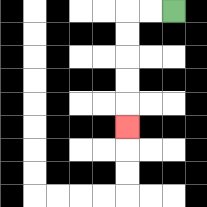{'start': '[7, 0]', 'end': '[5, 5]', 'path_directions': 'L,L,D,D,D,D,D', 'path_coordinates': '[[7, 0], [6, 0], [5, 0], [5, 1], [5, 2], [5, 3], [5, 4], [5, 5]]'}